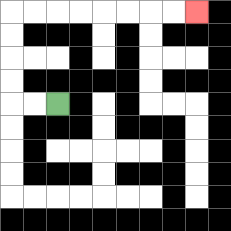{'start': '[2, 4]', 'end': '[8, 0]', 'path_directions': 'L,L,U,U,U,U,R,R,R,R,R,R,R,R', 'path_coordinates': '[[2, 4], [1, 4], [0, 4], [0, 3], [0, 2], [0, 1], [0, 0], [1, 0], [2, 0], [3, 0], [4, 0], [5, 0], [6, 0], [7, 0], [8, 0]]'}